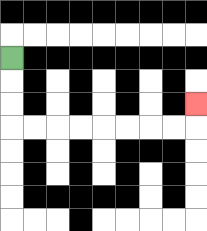{'start': '[0, 2]', 'end': '[8, 4]', 'path_directions': 'D,D,D,R,R,R,R,R,R,R,R,U', 'path_coordinates': '[[0, 2], [0, 3], [0, 4], [0, 5], [1, 5], [2, 5], [3, 5], [4, 5], [5, 5], [6, 5], [7, 5], [8, 5], [8, 4]]'}